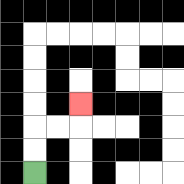{'start': '[1, 7]', 'end': '[3, 4]', 'path_directions': 'U,U,R,R,U', 'path_coordinates': '[[1, 7], [1, 6], [1, 5], [2, 5], [3, 5], [3, 4]]'}